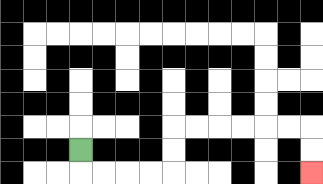{'start': '[3, 6]', 'end': '[13, 7]', 'path_directions': 'D,R,R,R,R,U,U,R,R,R,R,R,R,D,D', 'path_coordinates': '[[3, 6], [3, 7], [4, 7], [5, 7], [6, 7], [7, 7], [7, 6], [7, 5], [8, 5], [9, 5], [10, 5], [11, 5], [12, 5], [13, 5], [13, 6], [13, 7]]'}